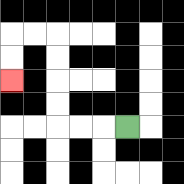{'start': '[5, 5]', 'end': '[0, 3]', 'path_directions': 'L,L,L,U,U,U,U,L,L,D,D', 'path_coordinates': '[[5, 5], [4, 5], [3, 5], [2, 5], [2, 4], [2, 3], [2, 2], [2, 1], [1, 1], [0, 1], [0, 2], [0, 3]]'}